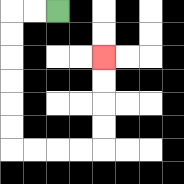{'start': '[2, 0]', 'end': '[4, 2]', 'path_directions': 'L,L,D,D,D,D,D,D,R,R,R,R,U,U,U,U', 'path_coordinates': '[[2, 0], [1, 0], [0, 0], [0, 1], [0, 2], [0, 3], [0, 4], [0, 5], [0, 6], [1, 6], [2, 6], [3, 6], [4, 6], [4, 5], [4, 4], [4, 3], [4, 2]]'}